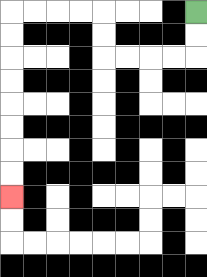{'start': '[8, 0]', 'end': '[0, 8]', 'path_directions': 'D,D,L,L,L,L,U,U,L,L,L,L,D,D,D,D,D,D,D,D', 'path_coordinates': '[[8, 0], [8, 1], [8, 2], [7, 2], [6, 2], [5, 2], [4, 2], [4, 1], [4, 0], [3, 0], [2, 0], [1, 0], [0, 0], [0, 1], [0, 2], [0, 3], [0, 4], [0, 5], [0, 6], [0, 7], [0, 8]]'}